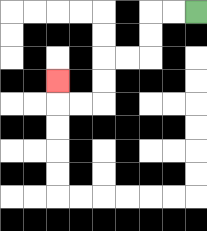{'start': '[8, 0]', 'end': '[2, 3]', 'path_directions': 'L,L,D,D,L,L,D,D,L,L,U', 'path_coordinates': '[[8, 0], [7, 0], [6, 0], [6, 1], [6, 2], [5, 2], [4, 2], [4, 3], [4, 4], [3, 4], [2, 4], [2, 3]]'}